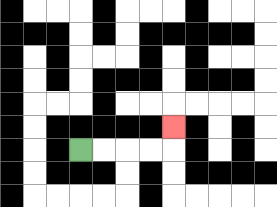{'start': '[3, 6]', 'end': '[7, 5]', 'path_directions': 'R,R,R,R,U', 'path_coordinates': '[[3, 6], [4, 6], [5, 6], [6, 6], [7, 6], [7, 5]]'}